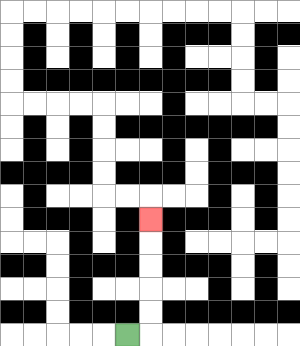{'start': '[5, 14]', 'end': '[6, 9]', 'path_directions': 'R,U,U,U,U,U', 'path_coordinates': '[[5, 14], [6, 14], [6, 13], [6, 12], [6, 11], [6, 10], [6, 9]]'}